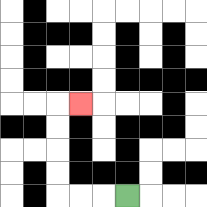{'start': '[5, 8]', 'end': '[3, 4]', 'path_directions': 'L,L,L,U,U,U,U,R', 'path_coordinates': '[[5, 8], [4, 8], [3, 8], [2, 8], [2, 7], [2, 6], [2, 5], [2, 4], [3, 4]]'}